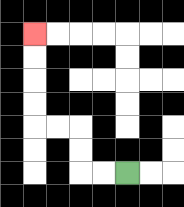{'start': '[5, 7]', 'end': '[1, 1]', 'path_directions': 'L,L,U,U,L,L,U,U,U,U', 'path_coordinates': '[[5, 7], [4, 7], [3, 7], [3, 6], [3, 5], [2, 5], [1, 5], [1, 4], [1, 3], [1, 2], [1, 1]]'}